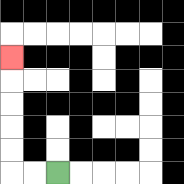{'start': '[2, 7]', 'end': '[0, 2]', 'path_directions': 'L,L,U,U,U,U,U', 'path_coordinates': '[[2, 7], [1, 7], [0, 7], [0, 6], [0, 5], [0, 4], [0, 3], [0, 2]]'}